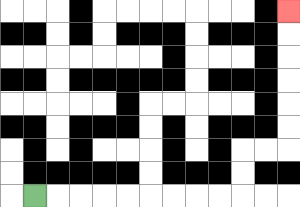{'start': '[1, 8]', 'end': '[12, 0]', 'path_directions': 'R,R,R,R,R,R,R,R,R,U,U,R,R,U,U,U,U,U,U', 'path_coordinates': '[[1, 8], [2, 8], [3, 8], [4, 8], [5, 8], [6, 8], [7, 8], [8, 8], [9, 8], [10, 8], [10, 7], [10, 6], [11, 6], [12, 6], [12, 5], [12, 4], [12, 3], [12, 2], [12, 1], [12, 0]]'}